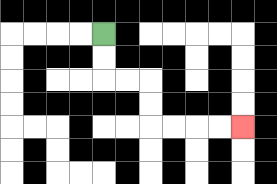{'start': '[4, 1]', 'end': '[10, 5]', 'path_directions': 'D,D,R,R,D,D,R,R,R,R', 'path_coordinates': '[[4, 1], [4, 2], [4, 3], [5, 3], [6, 3], [6, 4], [6, 5], [7, 5], [8, 5], [9, 5], [10, 5]]'}